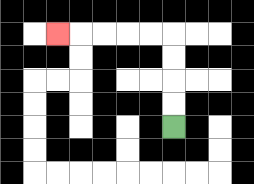{'start': '[7, 5]', 'end': '[2, 1]', 'path_directions': 'U,U,U,U,L,L,L,L,L', 'path_coordinates': '[[7, 5], [7, 4], [7, 3], [7, 2], [7, 1], [6, 1], [5, 1], [4, 1], [3, 1], [2, 1]]'}